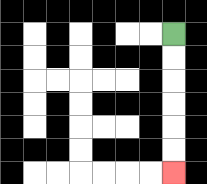{'start': '[7, 1]', 'end': '[7, 7]', 'path_directions': 'D,D,D,D,D,D', 'path_coordinates': '[[7, 1], [7, 2], [7, 3], [7, 4], [7, 5], [7, 6], [7, 7]]'}